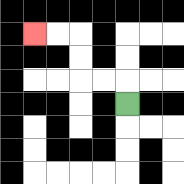{'start': '[5, 4]', 'end': '[1, 1]', 'path_directions': 'U,L,L,U,U,L,L', 'path_coordinates': '[[5, 4], [5, 3], [4, 3], [3, 3], [3, 2], [3, 1], [2, 1], [1, 1]]'}